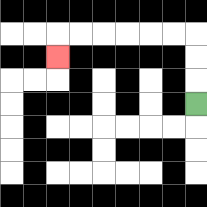{'start': '[8, 4]', 'end': '[2, 2]', 'path_directions': 'U,U,U,L,L,L,L,L,L,D', 'path_coordinates': '[[8, 4], [8, 3], [8, 2], [8, 1], [7, 1], [6, 1], [5, 1], [4, 1], [3, 1], [2, 1], [2, 2]]'}